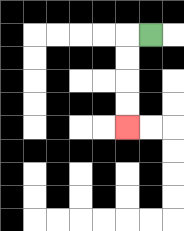{'start': '[6, 1]', 'end': '[5, 5]', 'path_directions': 'L,D,D,D,D', 'path_coordinates': '[[6, 1], [5, 1], [5, 2], [5, 3], [5, 4], [5, 5]]'}